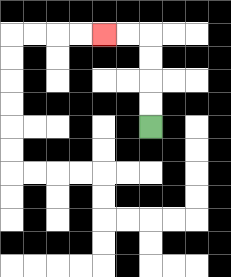{'start': '[6, 5]', 'end': '[4, 1]', 'path_directions': 'U,U,U,U,L,L', 'path_coordinates': '[[6, 5], [6, 4], [6, 3], [6, 2], [6, 1], [5, 1], [4, 1]]'}